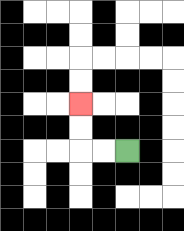{'start': '[5, 6]', 'end': '[3, 4]', 'path_directions': 'L,L,U,U', 'path_coordinates': '[[5, 6], [4, 6], [3, 6], [3, 5], [3, 4]]'}